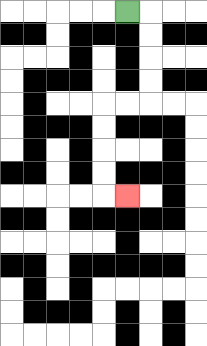{'start': '[5, 0]', 'end': '[5, 8]', 'path_directions': 'R,D,D,D,D,L,L,D,D,D,D,R', 'path_coordinates': '[[5, 0], [6, 0], [6, 1], [6, 2], [6, 3], [6, 4], [5, 4], [4, 4], [4, 5], [4, 6], [4, 7], [4, 8], [5, 8]]'}